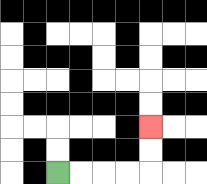{'start': '[2, 7]', 'end': '[6, 5]', 'path_directions': 'R,R,R,R,U,U', 'path_coordinates': '[[2, 7], [3, 7], [4, 7], [5, 7], [6, 7], [6, 6], [6, 5]]'}